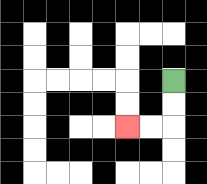{'start': '[7, 3]', 'end': '[5, 5]', 'path_directions': 'D,D,L,L', 'path_coordinates': '[[7, 3], [7, 4], [7, 5], [6, 5], [5, 5]]'}